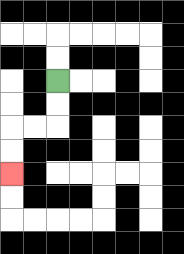{'start': '[2, 3]', 'end': '[0, 7]', 'path_directions': 'D,D,L,L,D,D', 'path_coordinates': '[[2, 3], [2, 4], [2, 5], [1, 5], [0, 5], [0, 6], [0, 7]]'}